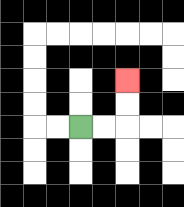{'start': '[3, 5]', 'end': '[5, 3]', 'path_directions': 'R,R,U,U', 'path_coordinates': '[[3, 5], [4, 5], [5, 5], [5, 4], [5, 3]]'}